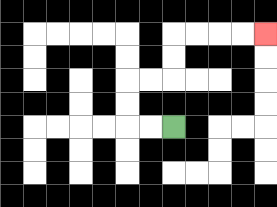{'start': '[7, 5]', 'end': '[11, 1]', 'path_directions': 'L,L,U,U,R,R,U,U,R,R,R,R', 'path_coordinates': '[[7, 5], [6, 5], [5, 5], [5, 4], [5, 3], [6, 3], [7, 3], [7, 2], [7, 1], [8, 1], [9, 1], [10, 1], [11, 1]]'}